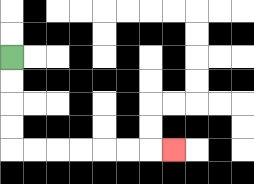{'start': '[0, 2]', 'end': '[7, 6]', 'path_directions': 'D,D,D,D,R,R,R,R,R,R,R', 'path_coordinates': '[[0, 2], [0, 3], [0, 4], [0, 5], [0, 6], [1, 6], [2, 6], [3, 6], [4, 6], [5, 6], [6, 6], [7, 6]]'}